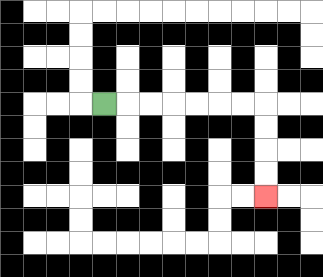{'start': '[4, 4]', 'end': '[11, 8]', 'path_directions': 'R,R,R,R,R,R,R,D,D,D,D', 'path_coordinates': '[[4, 4], [5, 4], [6, 4], [7, 4], [8, 4], [9, 4], [10, 4], [11, 4], [11, 5], [11, 6], [11, 7], [11, 8]]'}